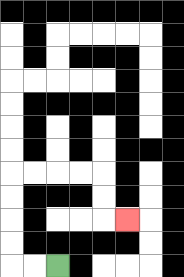{'start': '[2, 11]', 'end': '[5, 9]', 'path_directions': 'L,L,U,U,U,U,R,R,R,R,D,D,R', 'path_coordinates': '[[2, 11], [1, 11], [0, 11], [0, 10], [0, 9], [0, 8], [0, 7], [1, 7], [2, 7], [3, 7], [4, 7], [4, 8], [4, 9], [5, 9]]'}